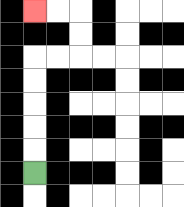{'start': '[1, 7]', 'end': '[1, 0]', 'path_directions': 'U,U,U,U,U,R,R,U,U,L,L', 'path_coordinates': '[[1, 7], [1, 6], [1, 5], [1, 4], [1, 3], [1, 2], [2, 2], [3, 2], [3, 1], [3, 0], [2, 0], [1, 0]]'}